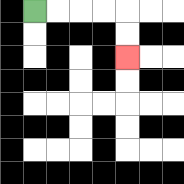{'start': '[1, 0]', 'end': '[5, 2]', 'path_directions': 'R,R,R,R,D,D', 'path_coordinates': '[[1, 0], [2, 0], [3, 0], [4, 0], [5, 0], [5, 1], [5, 2]]'}